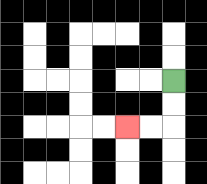{'start': '[7, 3]', 'end': '[5, 5]', 'path_directions': 'D,D,L,L', 'path_coordinates': '[[7, 3], [7, 4], [7, 5], [6, 5], [5, 5]]'}